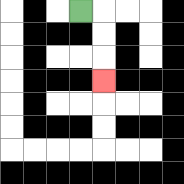{'start': '[3, 0]', 'end': '[4, 3]', 'path_directions': 'R,D,D,D', 'path_coordinates': '[[3, 0], [4, 0], [4, 1], [4, 2], [4, 3]]'}